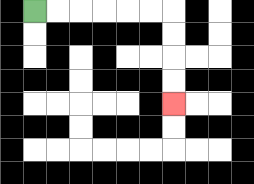{'start': '[1, 0]', 'end': '[7, 4]', 'path_directions': 'R,R,R,R,R,R,D,D,D,D', 'path_coordinates': '[[1, 0], [2, 0], [3, 0], [4, 0], [5, 0], [6, 0], [7, 0], [7, 1], [7, 2], [7, 3], [7, 4]]'}